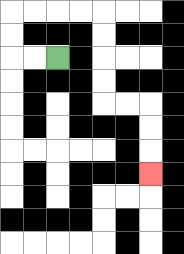{'start': '[2, 2]', 'end': '[6, 7]', 'path_directions': 'L,L,U,U,R,R,R,R,D,D,D,D,R,R,D,D,D', 'path_coordinates': '[[2, 2], [1, 2], [0, 2], [0, 1], [0, 0], [1, 0], [2, 0], [3, 0], [4, 0], [4, 1], [4, 2], [4, 3], [4, 4], [5, 4], [6, 4], [6, 5], [6, 6], [6, 7]]'}